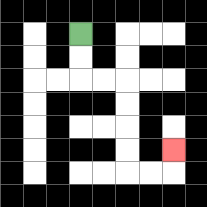{'start': '[3, 1]', 'end': '[7, 6]', 'path_directions': 'D,D,R,R,D,D,D,D,R,R,U', 'path_coordinates': '[[3, 1], [3, 2], [3, 3], [4, 3], [5, 3], [5, 4], [5, 5], [5, 6], [5, 7], [6, 7], [7, 7], [7, 6]]'}